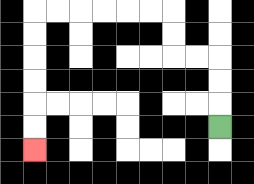{'start': '[9, 5]', 'end': '[1, 6]', 'path_directions': 'U,U,U,L,L,U,U,L,L,L,L,L,L,D,D,D,D,D,D', 'path_coordinates': '[[9, 5], [9, 4], [9, 3], [9, 2], [8, 2], [7, 2], [7, 1], [7, 0], [6, 0], [5, 0], [4, 0], [3, 0], [2, 0], [1, 0], [1, 1], [1, 2], [1, 3], [1, 4], [1, 5], [1, 6]]'}